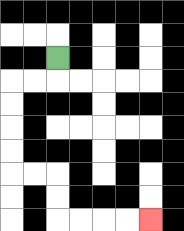{'start': '[2, 2]', 'end': '[6, 9]', 'path_directions': 'D,L,L,D,D,D,D,R,R,D,D,R,R,R,R', 'path_coordinates': '[[2, 2], [2, 3], [1, 3], [0, 3], [0, 4], [0, 5], [0, 6], [0, 7], [1, 7], [2, 7], [2, 8], [2, 9], [3, 9], [4, 9], [5, 9], [6, 9]]'}